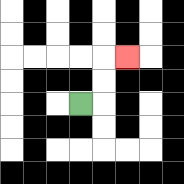{'start': '[3, 4]', 'end': '[5, 2]', 'path_directions': 'R,U,U,R', 'path_coordinates': '[[3, 4], [4, 4], [4, 3], [4, 2], [5, 2]]'}